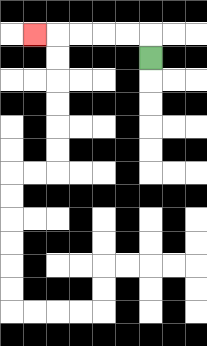{'start': '[6, 2]', 'end': '[1, 1]', 'path_directions': 'U,L,L,L,L,L', 'path_coordinates': '[[6, 2], [6, 1], [5, 1], [4, 1], [3, 1], [2, 1], [1, 1]]'}